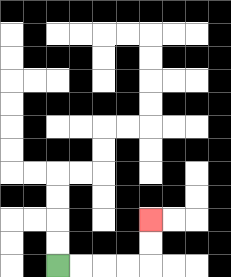{'start': '[2, 11]', 'end': '[6, 9]', 'path_directions': 'R,R,R,R,U,U', 'path_coordinates': '[[2, 11], [3, 11], [4, 11], [5, 11], [6, 11], [6, 10], [6, 9]]'}